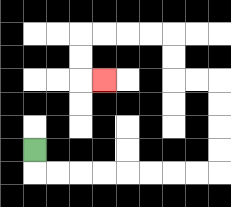{'start': '[1, 6]', 'end': '[4, 3]', 'path_directions': 'D,R,R,R,R,R,R,R,R,U,U,U,U,L,L,U,U,L,L,L,L,D,D,R', 'path_coordinates': '[[1, 6], [1, 7], [2, 7], [3, 7], [4, 7], [5, 7], [6, 7], [7, 7], [8, 7], [9, 7], [9, 6], [9, 5], [9, 4], [9, 3], [8, 3], [7, 3], [7, 2], [7, 1], [6, 1], [5, 1], [4, 1], [3, 1], [3, 2], [3, 3], [4, 3]]'}